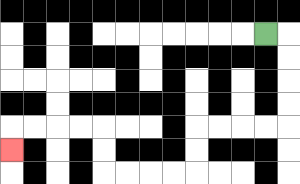{'start': '[11, 1]', 'end': '[0, 6]', 'path_directions': 'R,D,D,D,D,L,L,L,L,D,D,L,L,L,L,U,U,L,L,L,L,D', 'path_coordinates': '[[11, 1], [12, 1], [12, 2], [12, 3], [12, 4], [12, 5], [11, 5], [10, 5], [9, 5], [8, 5], [8, 6], [8, 7], [7, 7], [6, 7], [5, 7], [4, 7], [4, 6], [4, 5], [3, 5], [2, 5], [1, 5], [0, 5], [0, 6]]'}